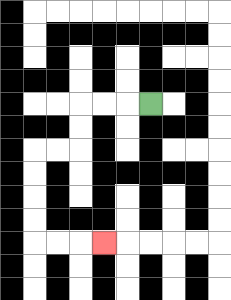{'start': '[6, 4]', 'end': '[4, 10]', 'path_directions': 'L,L,L,D,D,L,L,D,D,D,D,R,R,R', 'path_coordinates': '[[6, 4], [5, 4], [4, 4], [3, 4], [3, 5], [3, 6], [2, 6], [1, 6], [1, 7], [1, 8], [1, 9], [1, 10], [2, 10], [3, 10], [4, 10]]'}